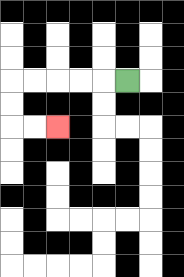{'start': '[5, 3]', 'end': '[2, 5]', 'path_directions': 'L,L,L,L,L,D,D,R,R', 'path_coordinates': '[[5, 3], [4, 3], [3, 3], [2, 3], [1, 3], [0, 3], [0, 4], [0, 5], [1, 5], [2, 5]]'}